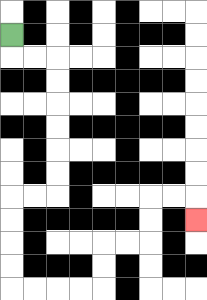{'start': '[0, 1]', 'end': '[8, 9]', 'path_directions': 'D,R,R,D,D,D,D,D,D,L,L,D,D,D,D,R,R,R,R,U,U,R,R,U,U,R,R,D', 'path_coordinates': '[[0, 1], [0, 2], [1, 2], [2, 2], [2, 3], [2, 4], [2, 5], [2, 6], [2, 7], [2, 8], [1, 8], [0, 8], [0, 9], [0, 10], [0, 11], [0, 12], [1, 12], [2, 12], [3, 12], [4, 12], [4, 11], [4, 10], [5, 10], [6, 10], [6, 9], [6, 8], [7, 8], [8, 8], [8, 9]]'}